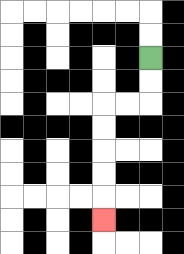{'start': '[6, 2]', 'end': '[4, 9]', 'path_directions': 'D,D,L,L,D,D,D,D,D', 'path_coordinates': '[[6, 2], [6, 3], [6, 4], [5, 4], [4, 4], [4, 5], [4, 6], [4, 7], [4, 8], [4, 9]]'}